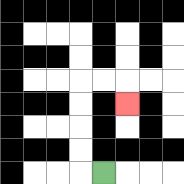{'start': '[4, 7]', 'end': '[5, 4]', 'path_directions': 'L,U,U,U,U,R,R,D', 'path_coordinates': '[[4, 7], [3, 7], [3, 6], [3, 5], [3, 4], [3, 3], [4, 3], [5, 3], [5, 4]]'}